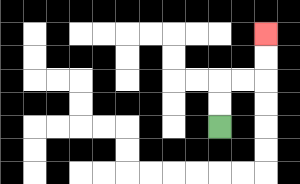{'start': '[9, 5]', 'end': '[11, 1]', 'path_directions': 'U,U,R,R,U,U', 'path_coordinates': '[[9, 5], [9, 4], [9, 3], [10, 3], [11, 3], [11, 2], [11, 1]]'}